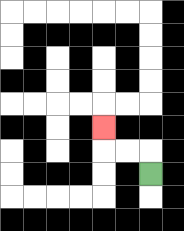{'start': '[6, 7]', 'end': '[4, 5]', 'path_directions': 'U,L,L,U', 'path_coordinates': '[[6, 7], [6, 6], [5, 6], [4, 6], [4, 5]]'}